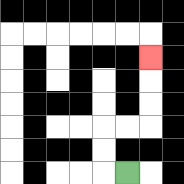{'start': '[5, 7]', 'end': '[6, 2]', 'path_directions': 'L,U,U,R,R,U,U,U', 'path_coordinates': '[[5, 7], [4, 7], [4, 6], [4, 5], [5, 5], [6, 5], [6, 4], [6, 3], [6, 2]]'}